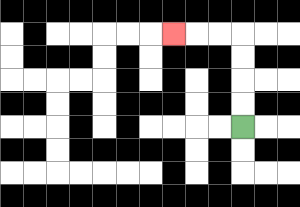{'start': '[10, 5]', 'end': '[7, 1]', 'path_directions': 'U,U,U,U,L,L,L', 'path_coordinates': '[[10, 5], [10, 4], [10, 3], [10, 2], [10, 1], [9, 1], [8, 1], [7, 1]]'}